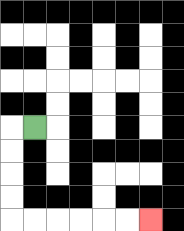{'start': '[1, 5]', 'end': '[6, 9]', 'path_directions': 'L,D,D,D,D,R,R,R,R,R,R', 'path_coordinates': '[[1, 5], [0, 5], [0, 6], [0, 7], [0, 8], [0, 9], [1, 9], [2, 9], [3, 9], [4, 9], [5, 9], [6, 9]]'}